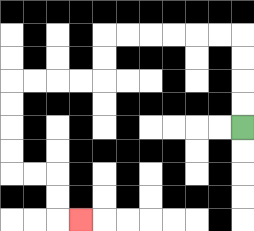{'start': '[10, 5]', 'end': '[3, 9]', 'path_directions': 'U,U,U,U,L,L,L,L,L,L,D,D,L,L,L,L,D,D,D,D,R,R,D,D,R', 'path_coordinates': '[[10, 5], [10, 4], [10, 3], [10, 2], [10, 1], [9, 1], [8, 1], [7, 1], [6, 1], [5, 1], [4, 1], [4, 2], [4, 3], [3, 3], [2, 3], [1, 3], [0, 3], [0, 4], [0, 5], [0, 6], [0, 7], [1, 7], [2, 7], [2, 8], [2, 9], [3, 9]]'}